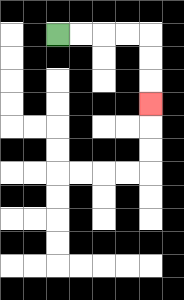{'start': '[2, 1]', 'end': '[6, 4]', 'path_directions': 'R,R,R,R,D,D,D', 'path_coordinates': '[[2, 1], [3, 1], [4, 1], [5, 1], [6, 1], [6, 2], [6, 3], [6, 4]]'}